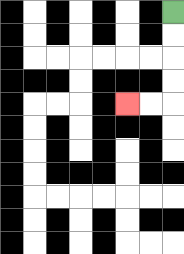{'start': '[7, 0]', 'end': '[5, 4]', 'path_directions': 'D,D,D,D,L,L', 'path_coordinates': '[[7, 0], [7, 1], [7, 2], [7, 3], [7, 4], [6, 4], [5, 4]]'}